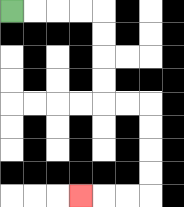{'start': '[0, 0]', 'end': '[3, 8]', 'path_directions': 'R,R,R,R,D,D,D,D,R,R,D,D,D,D,L,L,L', 'path_coordinates': '[[0, 0], [1, 0], [2, 0], [3, 0], [4, 0], [4, 1], [4, 2], [4, 3], [4, 4], [5, 4], [6, 4], [6, 5], [6, 6], [6, 7], [6, 8], [5, 8], [4, 8], [3, 8]]'}